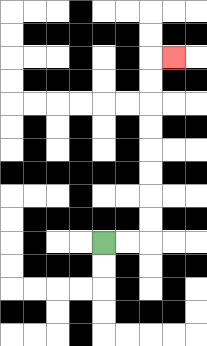{'start': '[4, 10]', 'end': '[7, 2]', 'path_directions': 'R,R,U,U,U,U,U,U,U,U,R', 'path_coordinates': '[[4, 10], [5, 10], [6, 10], [6, 9], [6, 8], [6, 7], [6, 6], [6, 5], [6, 4], [6, 3], [6, 2], [7, 2]]'}